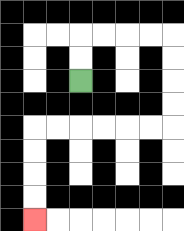{'start': '[3, 3]', 'end': '[1, 9]', 'path_directions': 'U,U,R,R,R,R,D,D,D,D,L,L,L,L,L,L,D,D,D,D', 'path_coordinates': '[[3, 3], [3, 2], [3, 1], [4, 1], [5, 1], [6, 1], [7, 1], [7, 2], [7, 3], [7, 4], [7, 5], [6, 5], [5, 5], [4, 5], [3, 5], [2, 5], [1, 5], [1, 6], [1, 7], [1, 8], [1, 9]]'}